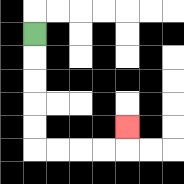{'start': '[1, 1]', 'end': '[5, 5]', 'path_directions': 'D,D,D,D,D,R,R,R,R,U', 'path_coordinates': '[[1, 1], [1, 2], [1, 3], [1, 4], [1, 5], [1, 6], [2, 6], [3, 6], [4, 6], [5, 6], [5, 5]]'}